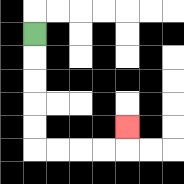{'start': '[1, 1]', 'end': '[5, 5]', 'path_directions': 'D,D,D,D,D,R,R,R,R,U', 'path_coordinates': '[[1, 1], [1, 2], [1, 3], [1, 4], [1, 5], [1, 6], [2, 6], [3, 6], [4, 6], [5, 6], [5, 5]]'}